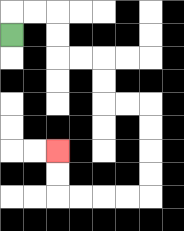{'start': '[0, 1]', 'end': '[2, 6]', 'path_directions': 'U,R,R,D,D,R,R,D,D,R,R,D,D,D,D,L,L,L,L,U,U', 'path_coordinates': '[[0, 1], [0, 0], [1, 0], [2, 0], [2, 1], [2, 2], [3, 2], [4, 2], [4, 3], [4, 4], [5, 4], [6, 4], [6, 5], [6, 6], [6, 7], [6, 8], [5, 8], [4, 8], [3, 8], [2, 8], [2, 7], [2, 6]]'}